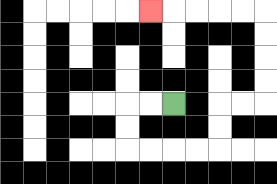{'start': '[7, 4]', 'end': '[6, 0]', 'path_directions': 'L,L,D,D,R,R,R,R,U,U,R,R,U,U,U,U,L,L,L,L,L', 'path_coordinates': '[[7, 4], [6, 4], [5, 4], [5, 5], [5, 6], [6, 6], [7, 6], [8, 6], [9, 6], [9, 5], [9, 4], [10, 4], [11, 4], [11, 3], [11, 2], [11, 1], [11, 0], [10, 0], [9, 0], [8, 0], [7, 0], [6, 0]]'}